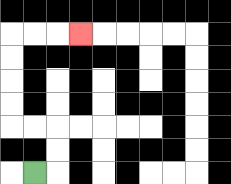{'start': '[1, 7]', 'end': '[3, 1]', 'path_directions': 'R,U,U,L,L,U,U,U,U,R,R,R', 'path_coordinates': '[[1, 7], [2, 7], [2, 6], [2, 5], [1, 5], [0, 5], [0, 4], [0, 3], [0, 2], [0, 1], [1, 1], [2, 1], [3, 1]]'}